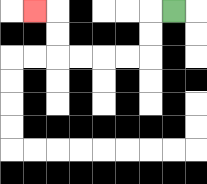{'start': '[7, 0]', 'end': '[1, 0]', 'path_directions': 'L,D,D,L,L,L,L,U,U,L', 'path_coordinates': '[[7, 0], [6, 0], [6, 1], [6, 2], [5, 2], [4, 2], [3, 2], [2, 2], [2, 1], [2, 0], [1, 0]]'}